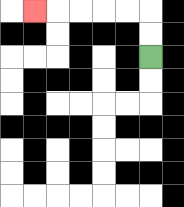{'start': '[6, 2]', 'end': '[1, 0]', 'path_directions': 'U,U,L,L,L,L,L', 'path_coordinates': '[[6, 2], [6, 1], [6, 0], [5, 0], [4, 0], [3, 0], [2, 0], [1, 0]]'}